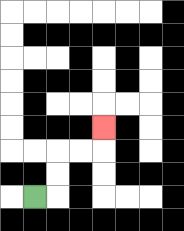{'start': '[1, 8]', 'end': '[4, 5]', 'path_directions': 'R,U,U,R,R,U', 'path_coordinates': '[[1, 8], [2, 8], [2, 7], [2, 6], [3, 6], [4, 6], [4, 5]]'}